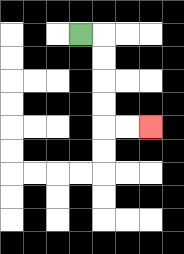{'start': '[3, 1]', 'end': '[6, 5]', 'path_directions': 'R,D,D,D,D,R,R', 'path_coordinates': '[[3, 1], [4, 1], [4, 2], [4, 3], [4, 4], [4, 5], [5, 5], [6, 5]]'}